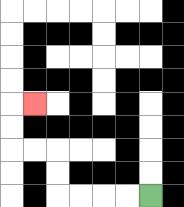{'start': '[6, 8]', 'end': '[1, 4]', 'path_directions': 'L,L,L,L,U,U,L,L,U,U,R', 'path_coordinates': '[[6, 8], [5, 8], [4, 8], [3, 8], [2, 8], [2, 7], [2, 6], [1, 6], [0, 6], [0, 5], [0, 4], [1, 4]]'}